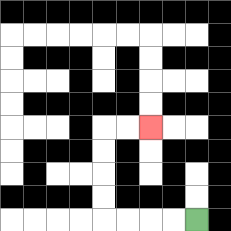{'start': '[8, 9]', 'end': '[6, 5]', 'path_directions': 'L,L,L,L,U,U,U,U,R,R', 'path_coordinates': '[[8, 9], [7, 9], [6, 9], [5, 9], [4, 9], [4, 8], [4, 7], [4, 6], [4, 5], [5, 5], [6, 5]]'}